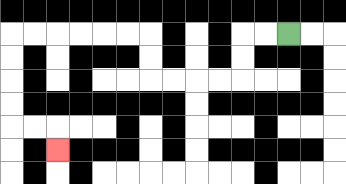{'start': '[12, 1]', 'end': '[2, 6]', 'path_directions': 'L,L,D,D,L,L,L,L,U,U,L,L,L,L,L,L,D,D,D,D,R,R,D', 'path_coordinates': '[[12, 1], [11, 1], [10, 1], [10, 2], [10, 3], [9, 3], [8, 3], [7, 3], [6, 3], [6, 2], [6, 1], [5, 1], [4, 1], [3, 1], [2, 1], [1, 1], [0, 1], [0, 2], [0, 3], [0, 4], [0, 5], [1, 5], [2, 5], [2, 6]]'}